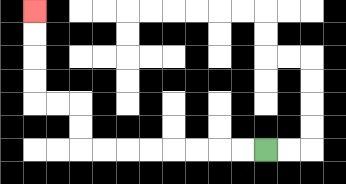{'start': '[11, 6]', 'end': '[1, 0]', 'path_directions': 'L,L,L,L,L,L,L,L,U,U,L,L,U,U,U,U', 'path_coordinates': '[[11, 6], [10, 6], [9, 6], [8, 6], [7, 6], [6, 6], [5, 6], [4, 6], [3, 6], [3, 5], [3, 4], [2, 4], [1, 4], [1, 3], [1, 2], [1, 1], [1, 0]]'}